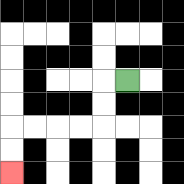{'start': '[5, 3]', 'end': '[0, 7]', 'path_directions': 'L,D,D,L,L,L,L,D,D', 'path_coordinates': '[[5, 3], [4, 3], [4, 4], [4, 5], [3, 5], [2, 5], [1, 5], [0, 5], [0, 6], [0, 7]]'}